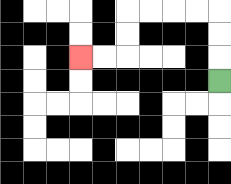{'start': '[9, 3]', 'end': '[3, 2]', 'path_directions': 'U,U,U,L,L,L,L,D,D,L,L', 'path_coordinates': '[[9, 3], [9, 2], [9, 1], [9, 0], [8, 0], [7, 0], [6, 0], [5, 0], [5, 1], [5, 2], [4, 2], [3, 2]]'}